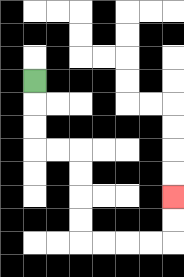{'start': '[1, 3]', 'end': '[7, 8]', 'path_directions': 'D,D,D,R,R,D,D,D,D,R,R,R,R,U,U', 'path_coordinates': '[[1, 3], [1, 4], [1, 5], [1, 6], [2, 6], [3, 6], [3, 7], [3, 8], [3, 9], [3, 10], [4, 10], [5, 10], [6, 10], [7, 10], [7, 9], [7, 8]]'}